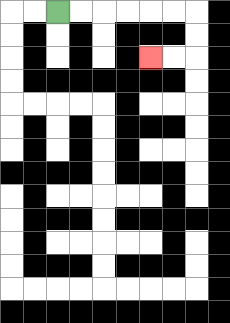{'start': '[2, 0]', 'end': '[6, 2]', 'path_directions': 'R,R,R,R,R,R,D,D,L,L', 'path_coordinates': '[[2, 0], [3, 0], [4, 0], [5, 0], [6, 0], [7, 0], [8, 0], [8, 1], [8, 2], [7, 2], [6, 2]]'}